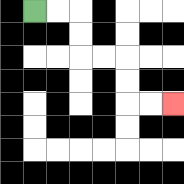{'start': '[1, 0]', 'end': '[7, 4]', 'path_directions': 'R,R,D,D,R,R,D,D,R,R', 'path_coordinates': '[[1, 0], [2, 0], [3, 0], [3, 1], [3, 2], [4, 2], [5, 2], [5, 3], [5, 4], [6, 4], [7, 4]]'}